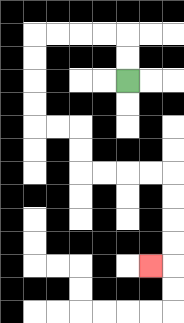{'start': '[5, 3]', 'end': '[6, 11]', 'path_directions': 'U,U,L,L,L,L,D,D,D,D,R,R,D,D,R,R,R,R,D,D,D,D,L', 'path_coordinates': '[[5, 3], [5, 2], [5, 1], [4, 1], [3, 1], [2, 1], [1, 1], [1, 2], [1, 3], [1, 4], [1, 5], [2, 5], [3, 5], [3, 6], [3, 7], [4, 7], [5, 7], [6, 7], [7, 7], [7, 8], [7, 9], [7, 10], [7, 11], [6, 11]]'}